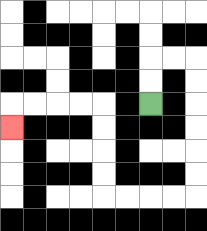{'start': '[6, 4]', 'end': '[0, 5]', 'path_directions': 'U,U,R,R,D,D,D,D,D,D,L,L,L,L,U,U,U,U,L,L,L,L,D', 'path_coordinates': '[[6, 4], [6, 3], [6, 2], [7, 2], [8, 2], [8, 3], [8, 4], [8, 5], [8, 6], [8, 7], [8, 8], [7, 8], [6, 8], [5, 8], [4, 8], [4, 7], [4, 6], [4, 5], [4, 4], [3, 4], [2, 4], [1, 4], [0, 4], [0, 5]]'}